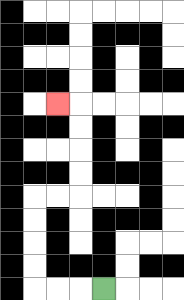{'start': '[4, 12]', 'end': '[2, 4]', 'path_directions': 'L,L,L,U,U,U,U,R,R,U,U,U,U,L', 'path_coordinates': '[[4, 12], [3, 12], [2, 12], [1, 12], [1, 11], [1, 10], [1, 9], [1, 8], [2, 8], [3, 8], [3, 7], [3, 6], [3, 5], [3, 4], [2, 4]]'}